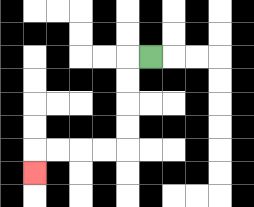{'start': '[6, 2]', 'end': '[1, 7]', 'path_directions': 'L,D,D,D,D,L,L,L,L,D', 'path_coordinates': '[[6, 2], [5, 2], [5, 3], [5, 4], [5, 5], [5, 6], [4, 6], [3, 6], [2, 6], [1, 6], [1, 7]]'}